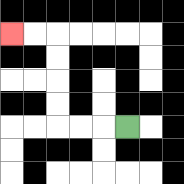{'start': '[5, 5]', 'end': '[0, 1]', 'path_directions': 'L,L,L,U,U,U,U,L,L', 'path_coordinates': '[[5, 5], [4, 5], [3, 5], [2, 5], [2, 4], [2, 3], [2, 2], [2, 1], [1, 1], [0, 1]]'}